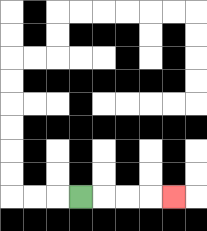{'start': '[3, 8]', 'end': '[7, 8]', 'path_directions': 'R,R,R,R', 'path_coordinates': '[[3, 8], [4, 8], [5, 8], [6, 8], [7, 8]]'}